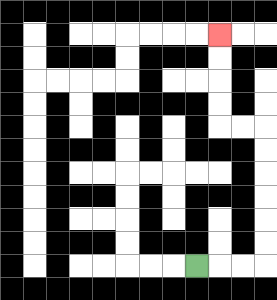{'start': '[8, 11]', 'end': '[9, 1]', 'path_directions': 'R,R,R,U,U,U,U,U,U,L,L,U,U,U,U', 'path_coordinates': '[[8, 11], [9, 11], [10, 11], [11, 11], [11, 10], [11, 9], [11, 8], [11, 7], [11, 6], [11, 5], [10, 5], [9, 5], [9, 4], [9, 3], [9, 2], [9, 1]]'}